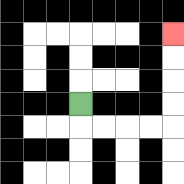{'start': '[3, 4]', 'end': '[7, 1]', 'path_directions': 'D,R,R,R,R,U,U,U,U', 'path_coordinates': '[[3, 4], [3, 5], [4, 5], [5, 5], [6, 5], [7, 5], [7, 4], [7, 3], [7, 2], [7, 1]]'}